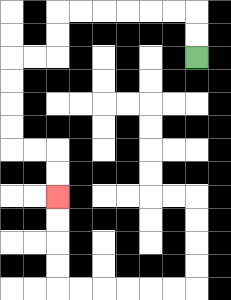{'start': '[8, 2]', 'end': '[2, 8]', 'path_directions': 'U,U,L,L,L,L,L,L,D,D,L,L,D,D,D,D,R,R,D,D', 'path_coordinates': '[[8, 2], [8, 1], [8, 0], [7, 0], [6, 0], [5, 0], [4, 0], [3, 0], [2, 0], [2, 1], [2, 2], [1, 2], [0, 2], [0, 3], [0, 4], [0, 5], [0, 6], [1, 6], [2, 6], [2, 7], [2, 8]]'}